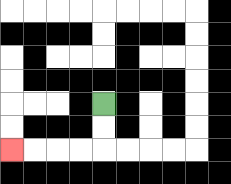{'start': '[4, 4]', 'end': '[0, 6]', 'path_directions': 'D,D,L,L,L,L', 'path_coordinates': '[[4, 4], [4, 5], [4, 6], [3, 6], [2, 6], [1, 6], [0, 6]]'}